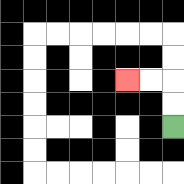{'start': '[7, 5]', 'end': '[5, 3]', 'path_directions': 'U,U,L,L', 'path_coordinates': '[[7, 5], [7, 4], [7, 3], [6, 3], [5, 3]]'}